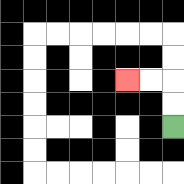{'start': '[7, 5]', 'end': '[5, 3]', 'path_directions': 'U,U,L,L', 'path_coordinates': '[[7, 5], [7, 4], [7, 3], [6, 3], [5, 3]]'}